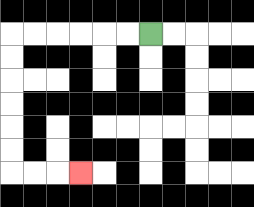{'start': '[6, 1]', 'end': '[3, 7]', 'path_directions': 'L,L,L,L,L,L,D,D,D,D,D,D,R,R,R', 'path_coordinates': '[[6, 1], [5, 1], [4, 1], [3, 1], [2, 1], [1, 1], [0, 1], [0, 2], [0, 3], [0, 4], [0, 5], [0, 6], [0, 7], [1, 7], [2, 7], [3, 7]]'}